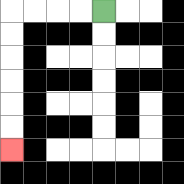{'start': '[4, 0]', 'end': '[0, 6]', 'path_directions': 'L,L,L,L,D,D,D,D,D,D', 'path_coordinates': '[[4, 0], [3, 0], [2, 0], [1, 0], [0, 0], [0, 1], [0, 2], [0, 3], [0, 4], [0, 5], [0, 6]]'}